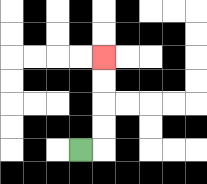{'start': '[3, 6]', 'end': '[4, 2]', 'path_directions': 'R,U,U,U,U', 'path_coordinates': '[[3, 6], [4, 6], [4, 5], [4, 4], [4, 3], [4, 2]]'}